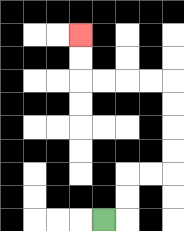{'start': '[4, 9]', 'end': '[3, 1]', 'path_directions': 'R,U,U,R,R,U,U,U,U,L,L,L,L,U,U', 'path_coordinates': '[[4, 9], [5, 9], [5, 8], [5, 7], [6, 7], [7, 7], [7, 6], [7, 5], [7, 4], [7, 3], [6, 3], [5, 3], [4, 3], [3, 3], [3, 2], [3, 1]]'}